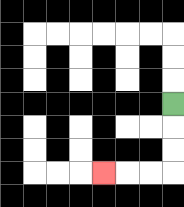{'start': '[7, 4]', 'end': '[4, 7]', 'path_directions': 'D,D,D,L,L,L', 'path_coordinates': '[[7, 4], [7, 5], [7, 6], [7, 7], [6, 7], [5, 7], [4, 7]]'}